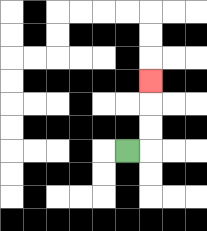{'start': '[5, 6]', 'end': '[6, 3]', 'path_directions': 'R,U,U,U', 'path_coordinates': '[[5, 6], [6, 6], [6, 5], [6, 4], [6, 3]]'}